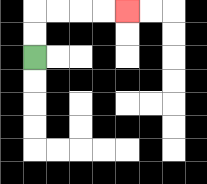{'start': '[1, 2]', 'end': '[5, 0]', 'path_directions': 'U,U,R,R,R,R', 'path_coordinates': '[[1, 2], [1, 1], [1, 0], [2, 0], [3, 0], [4, 0], [5, 0]]'}